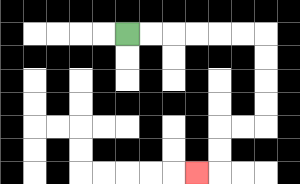{'start': '[5, 1]', 'end': '[8, 7]', 'path_directions': 'R,R,R,R,R,R,D,D,D,D,L,L,D,D,L', 'path_coordinates': '[[5, 1], [6, 1], [7, 1], [8, 1], [9, 1], [10, 1], [11, 1], [11, 2], [11, 3], [11, 4], [11, 5], [10, 5], [9, 5], [9, 6], [9, 7], [8, 7]]'}